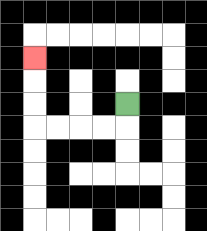{'start': '[5, 4]', 'end': '[1, 2]', 'path_directions': 'D,L,L,L,L,U,U,U', 'path_coordinates': '[[5, 4], [5, 5], [4, 5], [3, 5], [2, 5], [1, 5], [1, 4], [1, 3], [1, 2]]'}